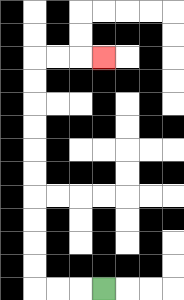{'start': '[4, 12]', 'end': '[4, 2]', 'path_directions': 'L,L,L,U,U,U,U,U,U,U,U,U,U,R,R,R', 'path_coordinates': '[[4, 12], [3, 12], [2, 12], [1, 12], [1, 11], [1, 10], [1, 9], [1, 8], [1, 7], [1, 6], [1, 5], [1, 4], [1, 3], [1, 2], [2, 2], [3, 2], [4, 2]]'}